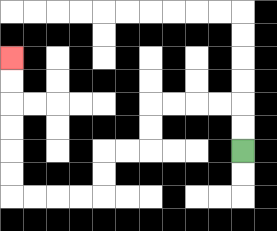{'start': '[10, 6]', 'end': '[0, 2]', 'path_directions': 'U,U,L,L,L,L,D,D,L,L,D,D,L,L,L,L,U,U,U,U,U,U', 'path_coordinates': '[[10, 6], [10, 5], [10, 4], [9, 4], [8, 4], [7, 4], [6, 4], [6, 5], [6, 6], [5, 6], [4, 6], [4, 7], [4, 8], [3, 8], [2, 8], [1, 8], [0, 8], [0, 7], [0, 6], [0, 5], [0, 4], [0, 3], [0, 2]]'}